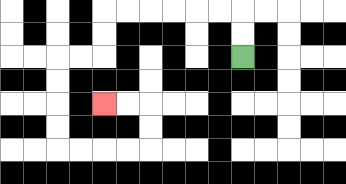{'start': '[10, 2]', 'end': '[4, 4]', 'path_directions': 'U,U,L,L,L,L,L,L,D,D,L,L,D,D,D,D,R,R,R,R,U,U,L,L', 'path_coordinates': '[[10, 2], [10, 1], [10, 0], [9, 0], [8, 0], [7, 0], [6, 0], [5, 0], [4, 0], [4, 1], [4, 2], [3, 2], [2, 2], [2, 3], [2, 4], [2, 5], [2, 6], [3, 6], [4, 6], [5, 6], [6, 6], [6, 5], [6, 4], [5, 4], [4, 4]]'}